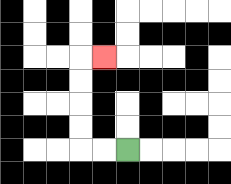{'start': '[5, 6]', 'end': '[4, 2]', 'path_directions': 'L,L,U,U,U,U,R', 'path_coordinates': '[[5, 6], [4, 6], [3, 6], [3, 5], [3, 4], [3, 3], [3, 2], [4, 2]]'}